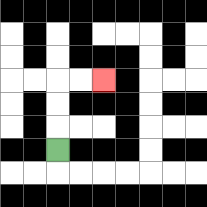{'start': '[2, 6]', 'end': '[4, 3]', 'path_directions': 'U,U,U,R,R', 'path_coordinates': '[[2, 6], [2, 5], [2, 4], [2, 3], [3, 3], [4, 3]]'}